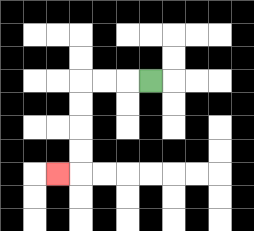{'start': '[6, 3]', 'end': '[2, 7]', 'path_directions': 'L,L,L,D,D,D,D,L', 'path_coordinates': '[[6, 3], [5, 3], [4, 3], [3, 3], [3, 4], [3, 5], [3, 6], [3, 7], [2, 7]]'}